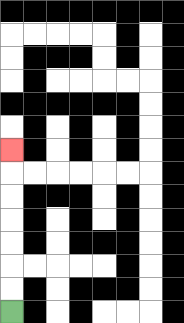{'start': '[0, 13]', 'end': '[0, 6]', 'path_directions': 'U,U,U,U,U,U,U', 'path_coordinates': '[[0, 13], [0, 12], [0, 11], [0, 10], [0, 9], [0, 8], [0, 7], [0, 6]]'}